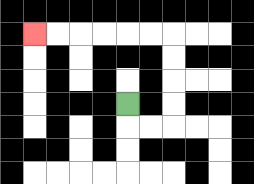{'start': '[5, 4]', 'end': '[1, 1]', 'path_directions': 'D,R,R,U,U,U,U,L,L,L,L,L,L', 'path_coordinates': '[[5, 4], [5, 5], [6, 5], [7, 5], [7, 4], [7, 3], [7, 2], [7, 1], [6, 1], [5, 1], [4, 1], [3, 1], [2, 1], [1, 1]]'}